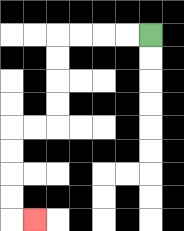{'start': '[6, 1]', 'end': '[1, 9]', 'path_directions': 'L,L,L,L,D,D,D,D,L,L,D,D,D,D,R', 'path_coordinates': '[[6, 1], [5, 1], [4, 1], [3, 1], [2, 1], [2, 2], [2, 3], [2, 4], [2, 5], [1, 5], [0, 5], [0, 6], [0, 7], [0, 8], [0, 9], [1, 9]]'}